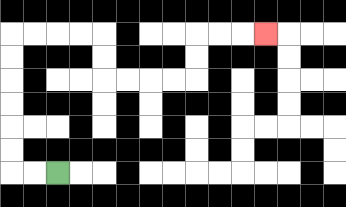{'start': '[2, 7]', 'end': '[11, 1]', 'path_directions': 'L,L,U,U,U,U,U,U,R,R,R,R,D,D,R,R,R,R,U,U,R,R,R', 'path_coordinates': '[[2, 7], [1, 7], [0, 7], [0, 6], [0, 5], [0, 4], [0, 3], [0, 2], [0, 1], [1, 1], [2, 1], [3, 1], [4, 1], [4, 2], [4, 3], [5, 3], [6, 3], [7, 3], [8, 3], [8, 2], [8, 1], [9, 1], [10, 1], [11, 1]]'}